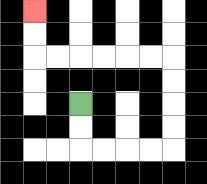{'start': '[3, 4]', 'end': '[1, 0]', 'path_directions': 'D,D,R,R,R,R,U,U,U,U,L,L,L,L,L,L,U,U', 'path_coordinates': '[[3, 4], [3, 5], [3, 6], [4, 6], [5, 6], [6, 6], [7, 6], [7, 5], [7, 4], [7, 3], [7, 2], [6, 2], [5, 2], [4, 2], [3, 2], [2, 2], [1, 2], [1, 1], [1, 0]]'}